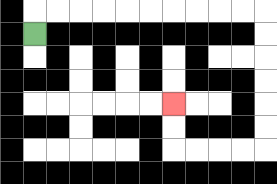{'start': '[1, 1]', 'end': '[7, 4]', 'path_directions': 'U,R,R,R,R,R,R,R,R,R,R,D,D,D,D,D,D,L,L,L,L,U,U', 'path_coordinates': '[[1, 1], [1, 0], [2, 0], [3, 0], [4, 0], [5, 0], [6, 0], [7, 0], [8, 0], [9, 0], [10, 0], [11, 0], [11, 1], [11, 2], [11, 3], [11, 4], [11, 5], [11, 6], [10, 6], [9, 6], [8, 6], [7, 6], [7, 5], [7, 4]]'}